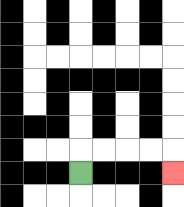{'start': '[3, 7]', 'end': '[7, 7]', 'path_directions': 'U,R,R,R,R,D', 'path_coordinates': '[[3, 7], [3, 6], [4, 6], [5, 6], [6, 6], [7, 6], [7, 7]]'}